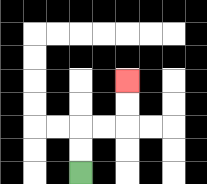{'start': '[3, 7]', 'end': '[5, 3]', 'path_directions': 'U,U,R,R,U,U', 'path_coordinates': '[[3, 7], [3, 6], [3, 5], [4, 5], [5, 5], [5, 4], [5, 3]]'}